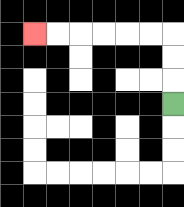{'start': '[7, 4]', 'end': '[1, 1]', 'path_directions': 'U,U,U,L,L,L,L,L,L', 'path_coordinates': '[[7, 4], [7, 3], [7, 2], [7, 1], [6, 1], [5, 1], [4, 1], [3, 1], [2, 1], [1, 1]]'}